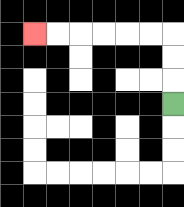{'start': '[7, 4]', 'end': '[1, 1]', 'path_directions': 'U,U,U,L,L,L,L,L,L', 'path_coordinates': '[[7, 4], [7, 3], [7, 2], [7, 1], [6, 1], [5, 1], [4, 1], [3, 1], [2, 1], [1, 1]]'}